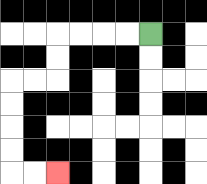{'start': '[6, 1]', 'end': '[2, 7]', 'path_directions': 'L,L,L,L,D,D,L,L,D,D,D,D,R,R', 'path_coordinates': '[[6, 1], [5, 1], [4, 1], [3, 1], [2, 1], [2, 2], [2, 3], [1, 3], [0, 3], [0, 4], [0, 5], [0, 6], [0, 7], [1, 7], [2, 7]]'}